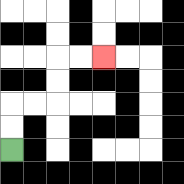{'start': '[0, 6]', 'end': '[4, 2]', 'path_directions': 'U,U,R,R,U,U,R,R', 'path_coordinates': '[[0, 6], [0, 5], [0, 4], [1, 4], [2, 4], [2, 3], [2, 2], [3, 2], [4, 2]]'}